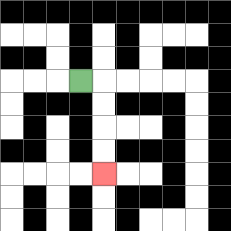{'start': '[3, 3]', 'end': '[4, 7]', 'path_directions': 'R,D,D,D,D', 'path_coordinates': '[[3, 3], [4, 3], [4, 4], [4, 5], [4, 6], [4, 7]]'}